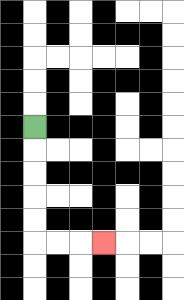{'start': '[1, 5]', 'end': '[4, 10]', 'path_directions': 'D,D,D,D,D,R,R,R', 'path_coordinates': '[[1, 5], [1, 6], [1, 7], [1, 8], [1, 9], [1, 10], [2, 10], [3, 10], [4, 10]]'}